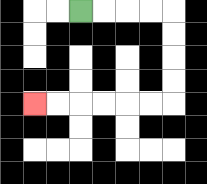{'start': '[3, 0]', 'end': '[1, 4]', 'path_directions': 'R,R,R,R,D,D,D,D,L,L,L,L,L,L', 'path_coordinates': '[[3, 0], [4, 0], [5, 0], [6, 0], [7, 0], [7, 1], [7, 2], [7, 3], [7, 4], [6, 4], [5, 4], [4, 4], [3, 4], [2, 4], [1, 4]]'}